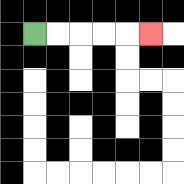{'start': '[1, 1]', 'end': '[6, 1]', 'path_directions': 'R,R,R,R,R', 'path_coordinates': '[[1, 1], [2, 1], [3, 1], [4, 1], [5, 1], [6, 1]]'}